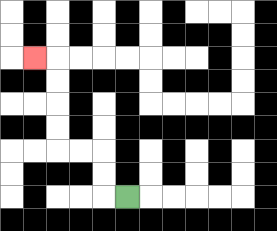{'start': '[5, 8]', 'end': '[1, 2]', 'path_directions': 'L,U,U,L,L,U,U,U,U,L', 'path_coordinates': '[[5, 8], [4, 8], [4, 7], [4, 6], [3, 6], [2, 6], [2, 5], [2, 4], [2, 3], [2, 2], [1, 2]]'}